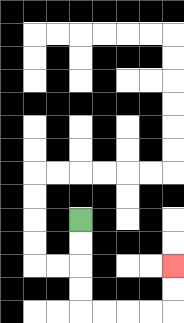{'start': '[3, 9]', 'end': '[7, 11]', 'path_directions': 'D,D,D,D,R,R,R,R,U,U', 'path_coordinates': '[[3, 9], [3, 10], [3, 11], [3, 12], [3, 13], [4, 13], [5, 13], [6, 13], [7, 13], [7, 12], [7, 11]]'}